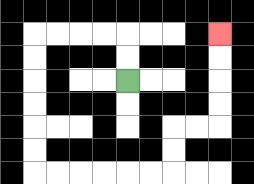{'start': '[5, 3]', 'end': '[9, 1]', 'path_directions': 'U,U,L,L,L,L,D,D,D,D,D,D,R,R,R,R,R,R,U,U,R,R,U,U,U,U', 'path_coordinates': '[[5, 3], [5, 2], [5, 1], [4, 1], [3, 1], [2, 1], [1, 1], [1, 2], [1, 3], [1, 4], [1, 5], [1, 6], [1, 7], [2, 7], [3, 7], [4, 7], [5, 7], [6, 7], [7, 7], [7, 6], [7, 5], [8, 5], [9, 5], [9, 4], [9, 3], [9, 2], [9, 1]]'}